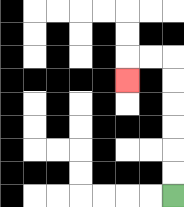{'start': '[7, 8]', 'end': '[5, 3]', 'path_directions': 'U,U,U,U,U,U,L,L,D', 'path_coordinates': '[[7, 8], [7, 7], [7, 6], [7, 5], [7, 4], [7, 3], [7, 2], [6, 2], [5, 2], [5, 3]]'}